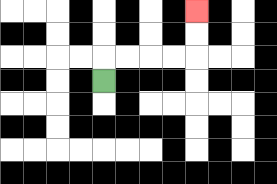{'start': '[4, 3]', 'end': '[8, 0]', 'path_directions': 'U,R,R,R,R,U,U', 'path_coordinates': '[[4, 3], [4, 2], [5, 2], [6, 2], [7, 2], [8, 2], [8, 1], [8, 0]]'}